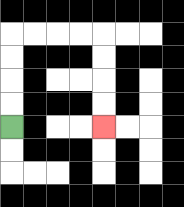{'start': '[0, 5]', 'end': '[4, 5]', 'path_directions': 'U,U,U,U,R,R,R,R,D,D,D,D', 'path_coordinates': '[[0, 5], [0, 4], [0, 3], [0, 2], [0, 1], [1, 1], [2, 1], [3, 1], [4, 1], [4, 2], [4, 3], [4, 4], [4, 5]]'}